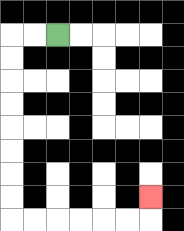{'start': '[2, 1]', 'end': '[6, 8]', 'path_directions': 'L,L,D,D,D,D,D,D,D,D,R,R,R,R,R,R,U', 'path_coordinates': '[[2, 1], [1, 1], [0, 1], [0, 2], [0, 3], [0, 4], [0, 5], [0, 6], [0, 7], [0, 8], [0, 9], [1, 9], [2, 9], [3, 9], [4, 9], [5, 9], [6, 9], [6, 8]]'}